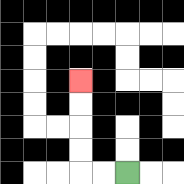{'start': '[5, 7]', 'end': '[3, 3]', 'path_directions': 'L,L,U,U,U,U', 'path_coordinates': '[[5, 7], [4, 7], [3, 7], [3, 6], [3, 5], [3, 4], [3, 3]]'}